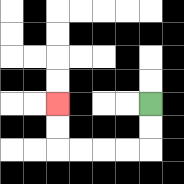{'start': '[6, 4]', 'end': '[2, 4]', 'path_directions': 'D,D,L,L,L,L,U,U', 'path_coordinates': '[[6, 4], [6, 5], [6, 6], [5, 6], [4, 6], [3, 6], [2, 6], [2, 5], [2, 4]]'}